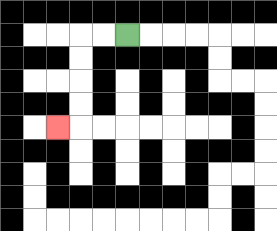{'start': '[5, 1]', 'end': '[2, 5]', 'path_directions': 'L,L,D,D,D,D,L', 'path_coordinates': '[[5, 1], [4, 1], [3, 1], [3, 2], [3, 3], [3, 4], [3, 5], [2, 5]]'}